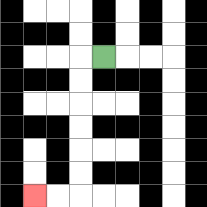{'start': '[4, 2]', 'end': '[1, 8]', 'path_directions': 'L,D,D,D,D,D,D,L,L', 'path_coordinates': '[[4, 2], [3, 2], [3, 3], [3, 4], [3, 5], [3, 6], [3, 7], [3, 8], [2, 8], [1, 8]]'}